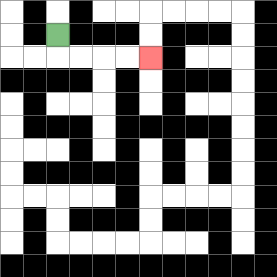{'start': '[2, 1]', 'end': '[6, 2]', 'path_directions': 'D,R,R,R,R', 'path_coordinates': '[[2, 1], [2, 2], [3, 2], [4, 2], [5, 2], [6, 2]]'}